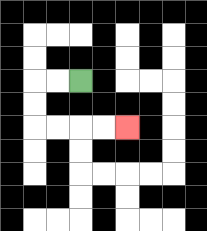{'start': '[3, 3]', 'end': '[5, 5]', 'path_directions': 'L,L,D,D,R,R,R,R', 'path_coordinates': '[[3, 3], [2, 3], [1, 3], [1, 4], [1, 5], [2, 5], [3, 5], [4, 5], [5, 5]]'}